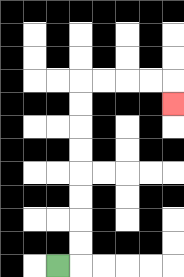{'start': '[2, 11]', 'end': '[7, 4]', 'path_directions': 'R,U,U,U,U,U,U,U,U,R,R,R,R,D', 'path_coordinates': '[[2, 11], [3, 11], [3, 10], [3, 9], [3, 8], [3, 7], [3, 6], [3, 5], [3, 4], [3, 3], [4, 3], [5, 3], [6, 3], [7, 3], [7, 4]]'}